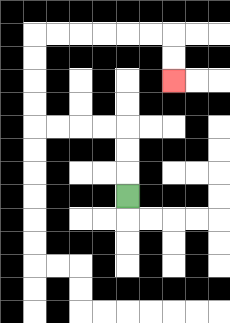{'start': '[5, 8]', 'end': '[7, 3]', 'path_directions': 'U,U,U,L,L,L,L,U,U,U,U,R,R,R,R,R,R,D,D', 'path_coordinates': '[[5, 8], [5, 7], [5, 6], [5, 5], [4, 5], [3, 5], [2, 5], [1, 5], [1, 4], [1, 3], [1, 2], [1, 1], [2, 1], [3, 1], [4, 1], [5, 1], [6, 1], [7, 1], [7, 2], [7, 3]]'}